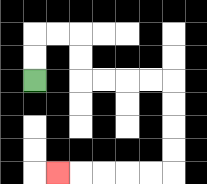{'start': '[1, 3]', 'end': '[2, 7]', 'path_directions': 'U,U,R,R,D,D,R,R,R,R,D,D,D,D,L,L,L,L,L', 'path_coordinates': '[[1, 3], [1, 2], [1, 1], [2, 1], [3, 1], [3, 2], [3, 3], [4, 3], [5, 3], [6, 3], [7, 3], [7, 4], [7, 5], [7, 6], [7, 7], [6, 7], [5, 7], [4, 7], [3, 7], [2, 7]]'}